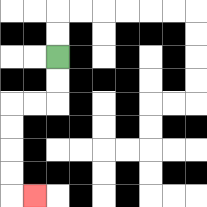{'start': '[2, 2]', 'end': '[1, 8]', 'path_directions': 'D,D,L,L,D,D,D,D,R', 'path_coordinates': '[[2, 2], [2, 3], [2, 4], [1, 4], [0, 4], [0, 5], [0, 6], [0, 7], [0, 8], [1, 8]]'}